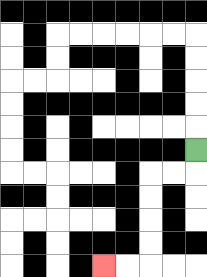{'start': '[8, 6]', 'end': '[4, 11]', 'path_directions': 'D,L,L,D,D,D,D,L,L', 'path_coordinates': '[[8, 6], [8, 7], [7, 7], [6, 7], [6, 8], [6, 9], [6, 10], [6, 11], [5, 11], [4, 11]]'}